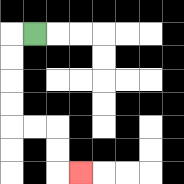{'start': '[1, 1]', 'end': '[3, 7]', 'path_directions': 'L,D,D,D,D,R,R,D,D,R', 'path_coordinates': '[[1, 1], [0, 1], [0, 2], [0, 3], [0, 4], [0, 5], [1, 5], [2, 5], [2, 6], [2, 7], [3, 7]]'}